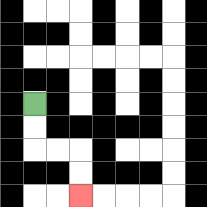{'start': '[1, 4]', 'end': '[3, 8]', 'path_directions': 'D,D,R,R,D,D', 'path_coordinates': '[[1, 4], [1, 5], [1, 6], [2, 6], [3, 6], [3, 7], [3, 8]]'}